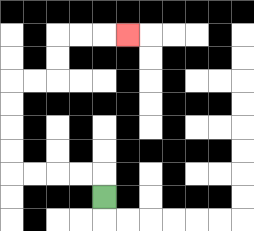{'start': '[4, 8]', 'end': '[5, 1]', 'path_directions': 'U,L,L,L,L,U,U,U,U,R,R,U,U,R,R,R', 'path_coordinates': '[[4, 8], [4, 7], [3, 7], [2, 7], [1, 7], [0, 7], [0, 6], [0, 5], [0, 4], [0, 3], [1, 3], [2, 3], [2, 2], [2, 1], [3, 1], [4, 1], [5, 1]]'}